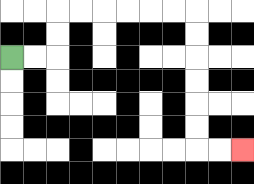{'start': '[0, 2]', 'end': '[10, 6]', 'path_directions': 'R,R,U,U,R,R,R,R,R,R,D,D,D,D,D,D,R,R', 'path_coordinates': '[[0, 2], [1, 2], [2, 2], [2, 1], [2, 0], [3, 0], [4, 0], [5, 0], [6, 0], [7, 0], [8, 0], [8, 1], [8, 2], [8, 3], [8, 4], [8, 5], [8, 6], [9, 6], [10, 6]]'}